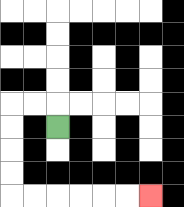{'start': '[2, 5]', 'end': '[6, 8]', 'path_directions': 'U,L,L,D,D,D,D,R,R,R,R,R,R', 'path_coordinates': '[[2, 5], [2, 4], [1, 4], [0, 4], [0, 5], [0, 6], [0, 7], [0, 8], [1, 8], [2, 8], [3, 8], [4, 8], [5, 8], [6, 8]]'}